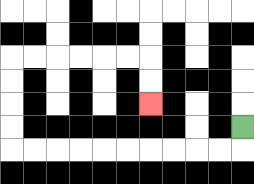{'start': '[10, 5]', 'end': '[6, 4]', 'path_directions': 'D,L,L,L,L,L,L,L,L,L,L,U,U,U,U,R,R,R,R,R,R,D,D', 'path_coordinates': '[[10, 5], [10, 6], [9, 6], [8, 6], [7, 6], [6, 6], [5, 6], [4, 6], [3, 6], [2, 6], [1, 6], [0, 6], [0, 5], [0, 4], [0, 3], [0, 2], [1, 2], [2, 2], [3, 2], [4, 2], [5, 2], [6, 2], [6, 3], [6, 4]]'}